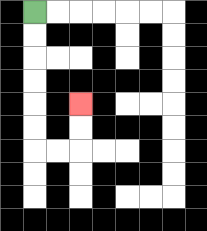{'start': '[1, 0]', 'end': '[3, 4]', 'path_directions': 'D,D,D,D,D,D,R,R,U,U', 'path_coordinates': '[[1, 0], [1, 1], [1, 2], [1, 3], [1, 4], [1, 5], [1, 6], [2, 6], [3, 6], [3, 5], [3, 4]]'}